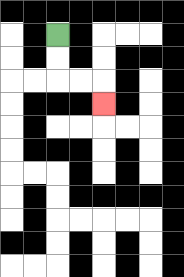{'start': '[2, 1]', 'end': '[4, 4]', 'path_directions': 'D,D,R,R,D', 'path_coordinates': '[[2, 1], [2, 2], [2, 3], [3, 3], [4, 3], [4, 4]]'}